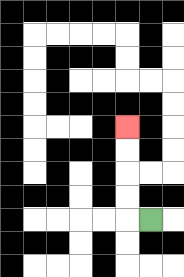{'start': '[6, 9]', 'end': '[5, 5]', 'path_directions': 'L,U,U,U,U', 'path_coordinates': '[[6, 9], [5, 9], [5, 8], [5, 7], [5, 6], [5, 5]]'}